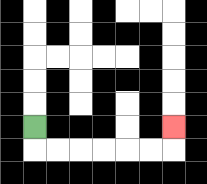{'start': '[1, 5]', 'end': '[7, 5]', 'path_directions': 'D,R,R,R,R,R,R,U', 'path_coordinates': '[[1, 5], [1, 6], [2, 6], [3, 6], [4, 6], [5, 6], [6, 6], [7, 6], [7, 5]]'}